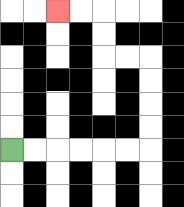{'start': '[0, 6]', 'end': '[2, 0]', 'path_directions': 'R,R,R,R,R,R,U,U,U,U,L,L,U,U,L,L', 'path_coordinates': '[[0, 6], [1, 6], [2, 6], [3, 6], [4, 6], [5, 6], [6, 6], [6, 5], [6, 4], [6, 3], [6, 2], [5, 2], [4, 2], [4, 1], [4, 0], [3, 0], [2, 0]]'}